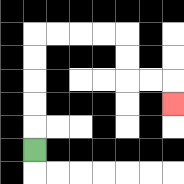{'start': '[1, 6]', 'end': '[7, 4]', 'path_directions': 'U,U,U,U,U,R,R,R,R,D,D,R,R,D', 'path_coordinates': '[[1, 6], [1, 5], [1, 4], [1, 3], [1, 2], [1, 1], [2, 1], [3, 1], [4, 1], [5, 1], [5, 2], [5, 3], [6, 3], [7, 3], [7, 4]]'}